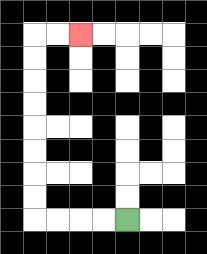{'start': '[5, 9]', 'end': '[3, 1]', 'path_directions': 'L,L,L,L,U,U,U,U,U,U,U,U,R,R', 'path_coordinates': '[[5, 9], [4, 9], [3, 9], [2, 9], [1, 9], [1, 8], [1, 7], [1, 6], [1, 5], [1, 4], [1, 3], [1, 2], [1, 1], [2, 1], [3, 1]]'}